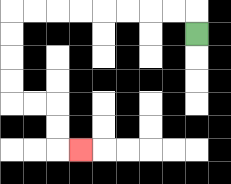{'start': '[8, 1]', 'end': '[3, 6]', 'path_directions': 'U,L,L,L,L,L,L,L,L,D,D,D,D,R,R,D,D,R', 'path_coordinates': '[[8, 1], [8, 0], [7, 0], [6, 0], [5, 0], [4, 0], [3, 0], [2, 0], [1, 0], [0, 0], [0, 1], [0, 2], [0, 3], [0, 4], [1, 4], [2, 4], [2, 5], [2, 6], [3, 6]]'}